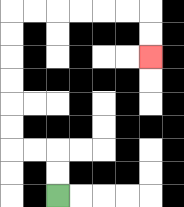{'start': '[2, 8]', 'end': '[6, 2]', 'path_directions': 'U,U,L,L,U,U,U,U,U,U,R,R,R,R,R,R,D,D', 'path_coordinates': '[[2, 8], [2, 7], [2, 6], [1, 6], [0, 6], [0, 5], [0, 4], [0, 3], [0, 2], [0, 1], [0, 0], [1, 0], [2, 0], [3, 0], [4, 0], [5, 0], [6, 0], [6, 1], [6, 2]]'}